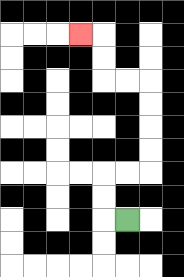{'start': '[5, 9]', 'end': '[3, 1]', 'path_directions': 'L,U,U,R,R,U,U,U,U,L,L,U,U,L', 'path_coordinates': '[[5, 9], [4, 9], [4, 8], [4, 7], [5, 7], [6, 7], [6, 6], [6, 5], [6, 4], [6, 3], [5, 3], [4, 3], [4, 2], [4, 1], [3, 1]]'}